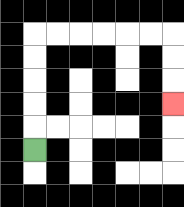{'start': '[1, 6]', 'end': '[7, 4]', 'path_directions': 'U,U,U,U,U,R,R,R,R,R,R,D,D,D', 'path_coordinates': '[[1, 6], [1, 5], [1, 4], [1, 3], [1, 2], [1, 1], [2, 1], [3, 1], [4, 1], [5, 1], [6, 1], [7, 1], [7, 2], [7, 3], [7, 4]]'}